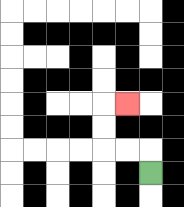{'start': '[6, 7]', 'end': '[5, 4]', 'path_directions': 'U,L,L,U,U,R', 'path_coordinates': '[[6, 7], [6, 6], [5, 6], [4, 6], [4, 5], [4, 4], [5, 4]]'}